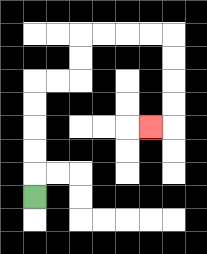{'start': '[1, 8]', 'end': '[6, 5]', 'path_directions': 'U,U,U,U,U,R,R,U,U,R,R,R,R,D,D,D,D,L', 'path_coordinates': '[[1, 8], [1, 7], [1, 6], [1, 5], [1, 4], [1, 3], [2, 3], [3, 3], [3, 2], [3, 1], [4, 1], [5, 1], [6, 1], [7, 1], [7, 2], [7, 3], [7, 4], [7, 5], [6, 5]]'}